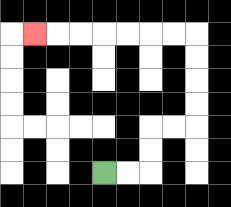{'start': '[4, 7]', 'end': '[1, 1]', 'path_directions': 'R,R,U,U,R,R,U,U,U,U,L,L,L,L,L,L,L', 'path_coordinates': '[[4, 7], [5, 7], [6, 7], [6, 6], [6, 5], [7, 5], [8, 5], [8, 4], [8, 3], [8, 2], [8, 1], [7, 1], [6, 1], [5, 1], [4, 1], [3, 1], [2, 1], [1, 1]]'}